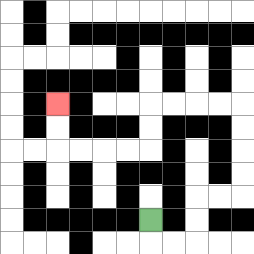{'start': '[6, 9]', 'end': '[2, 4]', 'path_directions': 'D,R,R,U,U,R,R,U,U,U,U,L,L,L,L,D,D,L,L,L,L,U,U', 'path_coordinates': '[[6, 9], [6, 10], [7, 10], [8, 10], [8, 9], [8, 8], [9, 8], [10, 8], [10, 7], [10, 6], [10, 5], [10, 4], [9, 4], [8, 4], [7, 4], [6, 4], [6, 5], [6, 6], [5, 6], [4, 6], [3, 6], [2, 6], [2, 5], [2, 4]]'}